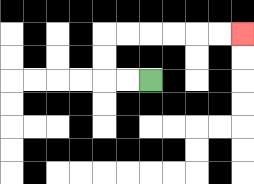{'start': '[6, 3]', 'end': '[10, 1]', 'path_directions': 'L,L,U,U,R,R,R,R,R,R', 'path_coordinates': '[[6, 3], [5, 3], [4, 3], [4, 2], [4, 1], [5, 1], [6, 1], [7, 1], [8, 1], [9, 1], [10, 1]]'}